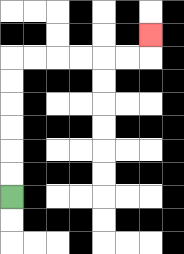{'start': '[0, 8]', 'end': '[6, 1]', 'path_directions': 'U,U,U,U,U,U,R,R,R,R,R,R,U', 'path_coordinates': '[[0, 8], [0, 7], [0, 6], [0, 5], [0, 4], [0, 3], [0, 2], [1, 2], [2, 2], [3, 2], [4, 2], [5, 2], [6, 2], [6, 1]]'}